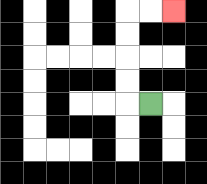{'start': '[6, 4]', 'end': '[7, 0]', 'path_directions': 'L,U,U,U,U,R,R', 'path_coordinates': '[[6, 4], [5, 4], [5, 3], [5, 2], [5, 1], [5, 0], [6, 0], [7, 0]]'}